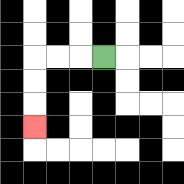{'start': '[4, 2]', 'end': '[1, 5]', 'path_directions': 'L,L,L,D,D,D', 'path_coordinates': '[[4, 2], [3, 2], [2, 2], [1, 2], [1, 3], [1, 4], [1, 5]]'}